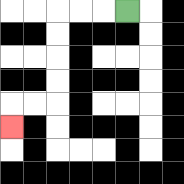{'start': '[5, 0]', 'end': '[0, 5]', 'path_directions': 'L,L,L,D,D,D,D,L,L,D', 'path_coordinates': '[[5, 0], [4, 0], [3, 0], [2, 0], [2, 1], [2, 2], [2, 3], [2, 4], [1, 4], [0, 4], [0, 5]]'}